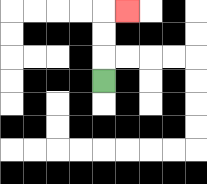{'start': '[4, 3]', 'end': '[5, 0]', 'path_directions': 'U,U,U,R', 'path_coordinates': '[[4, 3], [4, 2], [4, 1], [4, 0], [5, 0]]'}